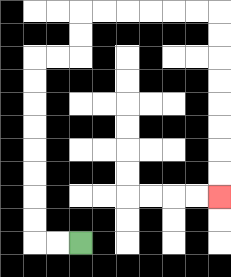{'start': '[3, 10]', 'end': '[9, 8]', 'path_directions': 'L,L,U,U,U,U,U,U,U,U,R,R,U,U,R,R,R,R,R,R,D,D,D,D,D,D,D,D', 'path_coordinates': '[[3, 10], [2, 10], [1, 10], [1, 9], [1, 8], [1, 7], [1, 6], [1, 5], [1, 4], [1, 3], [1, 2], [2, 2], [3, 2], [3, 1], [3, 0], [4, 0], [5, 0], [6, 0], [7, 0], [8, 0], [9, 0], [9, 1], [9, 2], [9, 3], [9, 4], [9, 5], [9, 6], [9, 7], [9, 8]]'}